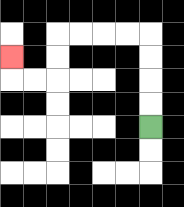{'start': '[6, 5]', 'end': '[0, 2]', 'path_directions': 'U,U,U,U,L,L,L,L,D,D,L,L,U', 'path_coordinates': '[[6, 5], [6, 4], [6, 3], [6, 2], [6, 1], [5, 1], [4, 1], [3, 1], [2, 1], [2, 2], [2, 3], [1, 3], [0, 3], [0, 2]]'}